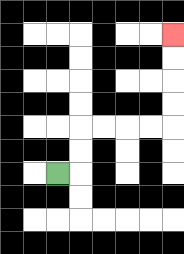{'start': '[2, 7]', 'end': '[7, 1]', 'path_directions': 'R,U,U,R,R,R,R,U,U,U,U', 'path_coordinates': '[[2, 7], [3, 7], [3, 6], [3, 5], [4, 5], [5, 5], [6, 5], [7, 5], [7, 4], [7, 3], [7, 2], [7, 1]]'}